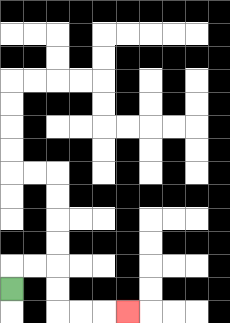{'start': '[0, 12]', 'end': '[5, 13]', 'path_directions': 'U,R,R,D,D,R,R,R', 'path_coordinates': '[[0, 12], [0, 11], [1, 11], [2, 11], [2, 12], [2, 13], [3, 13], [4, 13], [5, 13]]'}